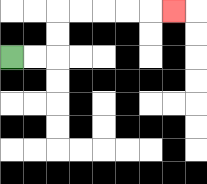{'start': '[0, 2]', 'end': '[7, 0]', 'path_directions': 'R,R,U,U,R,R,R,R,R', 'path_coordinates': '[[0, 2], [1, 2], [2, 2], [2, 1], [2, 0], [3, 0], [4, 0], [5, 0], [6, 0], [7, 0]]'}